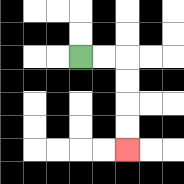{'start': '[3, 2]', 'end': '[5, 6]', 'path_directions': 'R,R,D,D,D,D', 'path_coordinates': '[[3, 2], [4, 2], [5, 2], [5, 3], [5, 4], [5, 5], [5, 6]]'}